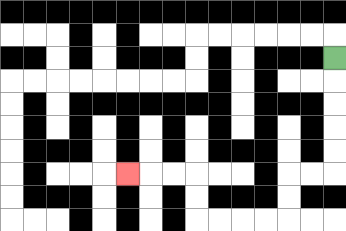{'start': '[14, 2]', 'end': '[5, 7]', 'path_directions': 'D,D,D,D,D,L,L,D,D,L,L,L,L,U,U,L,L,L', 'path_coordinates': '[[14, 2], [14, 3], [14, 4], [14, 5], [14, 6], [14, 7], [13, 7], [12, 7], [12, 8], [12, 9], [11, 9], [10, 9], [9, 9], [8, 9], [8, 8], [8, 7], [7, 7], [6, 7], [5, 7]]'}